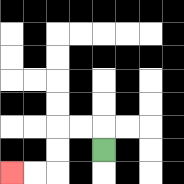{'start': '[4, 6]', 'end': '[0, 7]', 'path_directions': 'U,L,L,D,D,L,L', 'path_coordinates': '[[4, 6], [4, 5], [3, 5], [2, 5], [2, 6], [2, 7], [1, 7], [0, 7]]'}